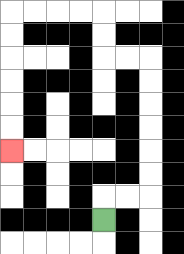{'start': '[4, 9]', 'end': '[0, 6]', 'path_directions': 'U,R,R,U,U,U,U,U,U,L,L,U,U,L,L,L,L,D,D,D,D,D,D', 'path_coordinates': '[[4, 9], [4, 8], [5, 8], [6, 8], [6, 7], [6, 6], [6, 5], [6, 4], [6, 3], [6, 2], [5, 2], [4, 2], [4, 1], [4, 0], [3, 0], [2, 0], [1, 0], [0, 0], [0, 1], [0, 2], [0, 3], [0, 4], [0, 5], [0, 6]]'}